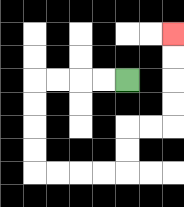{'start': '[5, 3]', 'end': '[7, 1]', 'path_directions': 'L,L,L,L,D,D,D,D,R,R,R,R,U,U,R,R,U,U,U,U', 'path_coordinates': '[[5, 3], [4, 3], [3, 3], [2, 3], [1, 3], [1, 4], [1, 5], [1, 6], [1, 7], [2, 7], [3, 7], [4, 7], [5, 7], [5, 6], [5, 5], [6, 5], [7, 5], [7, 4], [7, 3], [7, 2], [7, 1]]'}